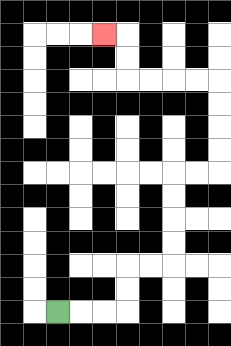{'start': '[2, 13]', 'end': '[4, 1]', 'path_directions': 'R,R,R,U,U,R,R,U,U,U,U,R,R,U,U,U,U,L,L,L,L,U,U,L', 'path_coordinates': '[[2, 13], [3, 13], [4, 13], [5, 13], [5, 12], [5, 11], [6, 11], [7, 11], [7, 10], [7, 9], [7, 8], [7, 7], [8, 7], [9, 7], [9, 6], [9, 5], [9, 4], [9, 3], [8, 3], [7, 3], [6, 3], [5, 3], [5, 2], [5, 1], [4, 1]]'}